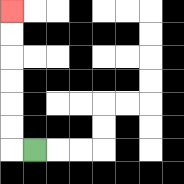{'start': '[1, 6]', 'end': '[0, 0]', 'path_directions': 'L,U,U,U,U,U,U', 'path_coordinates': '[[1, 6], [0, 6], [0, 5], [0, 4], [0, 3], [0, 2], [0, 1], [0, 0]]'}